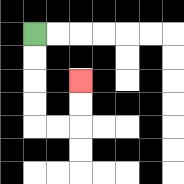{'start': '[1, 1]', 'end': '[3, 3]', 'path_directions': 'D,D,D,D,R,R,U,U', 'path_coordinates': '[[1, 1], [1, 2], [1, 3], [1, 4], [1, 5], [2, 5], [3, 5], [3, 4], [3, 3]]'}